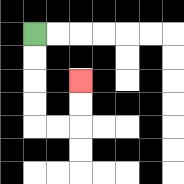{'start': '[1, 1]', 'end': '[3, 3]', 'path_directions': 'D,D,D,D,R,R,U,U', 'path_coordinates': '[[1, 1], [1, 2], [1, 3], [1, 4], [1, 5], [2, 5], [3, 5], [3, 4], [3, 3]]'}